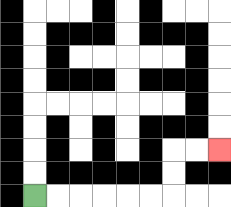{'start': '[1, 8]', 'end': '[9, 6]', 'path_directions': 'R,R,R,R,R,R,U,U,R,R', 'path_coordinates': '[[1, 8], [2, 8], [3, 8], [4, 8], [5, 8], [6, 8], [7, 8], [7, 7], [7, 6], [8, 6], [9, 6]]'}